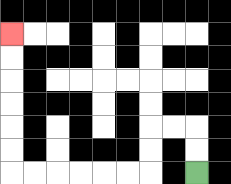{'start': '[8, 7]', 'end': '[0, 1]', 'path_directions': 'U,U,L,L,D,D,L,L,L,L,L,L,U,U,U,U,U,U', 'path_coordinates': '[[8, 7], [8, 6], [8, 5], [7, 5], [6, 5], [6, 6], [6, 7], [5, 7], [4, 7], [3, 7], [2, 7], [1, 7], [0, 7], [0, 6], [0, 5], [0, 4], [0, 3], [0, 2], [0, 1]]'}